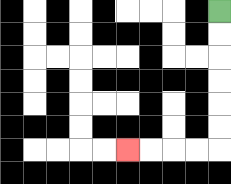{'start': '[9, 0]', 'end': '[5, 6]', 'path_directions': 'D,D,D,D,D,D,L,L,L,L', 'path_coordinates': '[[9, 0], [9, 1], [9, 2], [9, 3], [9, 4], [9, 5], [9, 6], [8, 6], [7, 6], [6, 6], [5, 6]]'}